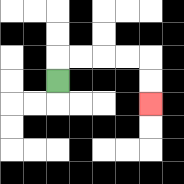{'start': '[2, 3]', 'end': '[6, 4]', 'path_directions': 'U,R,R,R,R,D,D', 'path_coordinates': '[[2, 3], [2, 2], [3, 2], [4, 2], [5, 2], [6, 2], [6, 3], [6, 4]]'}